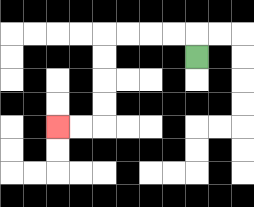{'start': '[8, 2]', 'end': '[2, 5]', 'path_directions': 'U,L,L,L,L,D,D,D,D,L,L', 'path_coordinates': '[[8, 2], [8, 1], [7, 1], [6, 1], [5, 1], [4, 1], [4, 2], [4, 3], [4, 4], [4, 5], [3, 5], [2, 5]]'}